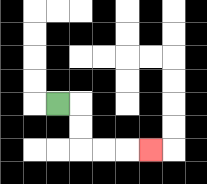{'start': '[2, 4]', 'end': '[6, 6]', 'path_directions': 'R,D,D,R,R,R', 'path_coordinates': '[[2, 4], [3, 4], [3, 5], [3, 6], [4, 6], [5, 6], [6, 6]]'}